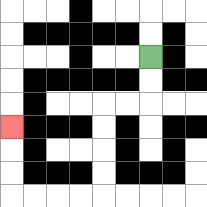{'start': '[6, 2]', 'end': '[0, 5]', 'path_directions': 'D,D,L,L,D,D,D,D,L,L,L,L,U,U,U', 'path_coordinates': '[[6, 2], [6, 3], [6, 4], [5, 4], [4, 4], [4, 5], [4, 6], [4, 7], [4, 8], [3, 8], [2, 8], [1, 8], [0, 8], [0, 7], [0, 6], [0, 5]]'}